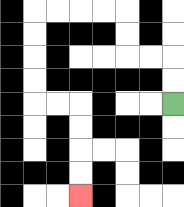{'start': '[7, 4]', 'end': '[3, 8]', 'path_directions': 'U,U,L,L,U,U,L,L,L,L,D,D,D,D,R,R,D,D,D,D', 'path_coordinates': '[[7, 4], [7, 3], [7, 2], [6, 2], [5, 2], [5, 1], [5, 0], [4, 0], [3, 0], [2, 0], [1, 0], [1, 1], [1, 2], [1, 3], [1, 4], [2, 4], [3, 4], [3, 5], [3, 6], [3, 7], [3, 8]]'}